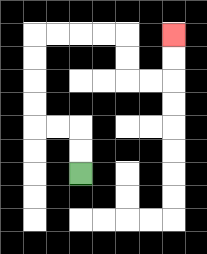{'start': '[3, 7]', 'end': '[7, 1]', 'path_directions': 'U,U,L,L,U,U,U,U,R,R,R,R,D,D,R,R,U,U', 'path_coordinates': '[[3, 7], [3, 6], [3, 5], [2, 5], [1, 5], [1, 4], [1, 3], [1, 2], [1, 1], [2, 1], [3, 1], [4, 1], [5, 1], [5, 2], [5, 3], [6, 3], [7, 3], [7, 2], [7, 1]]'}